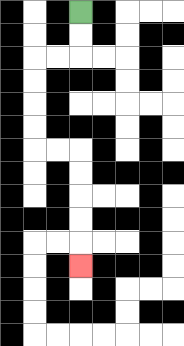{'start': '[3, 0]', 'end': '[3, 11]', 'path_directions': 'D,D,L,L,D,D,D,D,R,R,D,D,D,D,D', 'path_coordinates': '[[3, 0], [3, 1], [3, 2], [2, 2], [1, 2], [1, 3], [1, 4], [1, 5], [1, 6], [2, 6], [3, 6], [3, 7], [3, 8], [3, 9], [3, 10], [3, 11]]'}